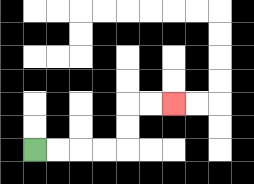{'start': '[1, 6]', 'end': '[7, 4]', 'path_directions': 'R,R,R,R,U,U,R,R', 'path_coordinates': '[[1, 6], [2, 6], [3, 6], [4, 6], [5, 6], [5, 5], [5, 4], [6, 4], [7, 4]]'}